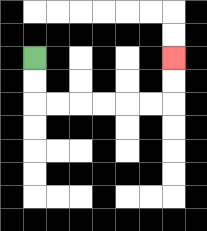{'start': '[1, 2]', 'end': '[7, 2]', 'path_directions': 'D,D,R,R,R,R,R,R,U,U', 'path_coordinates': '[[1, 2], [1, 3], [1, 4], [2, 4], [3, 4], [4, 4], [5, 4], [6, 4], [7, 4], [7, 3], [7, 2]]'}